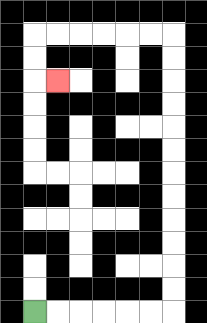{'start': '[1, 13]', 'end': '[2, 3]', 'path_directions': 'R,R,R,R,R,R,U,U,U,U,U,U,U,U,U,U,U,U,L,L,L,L,L,L,D,D,R', 'path_coordinates': '[[1, 13], [2, 13], [3, 13], [4, 13], [5, 13], [6, 13], [7, 13], [7, 12], [7, 11], [7, 10], [7, 9], [7, 8], [7, 7], [7, 6], [7, 5], [7, 4], [7, 3], [7, 2], [7, 1], [6, 1], [5, 1], [4, 1], [3, 1], [2, 1], [1, 1], [1, 2], [1, 3], [2, 3]]'}